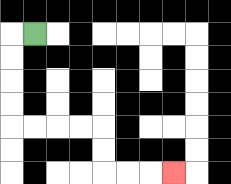{'start': '[1, 1]', 'end': '[7, 7]', 'path_directions': 'L,D,D,D,D,R,R,R,R,D,D,R,R,R', 'path_coordinates': '[[1, 1], [0, 1], [0, 2], [0, 3], [0, 4], [0, 5], [1, 5], [2, 5], [3, 5], [4, 5], [4, 6], [4, 7], [5, 7], [6, 7], [7, 7]]'}